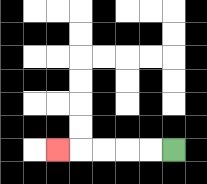{'start': '[7, 6]', 'end': '[2, 6]', 'path_directions': 'L,L,L,L,L', 'path_coordinates': '[[7, 6], [6, 6], [5, 6], [4, 6], [3, 6], [2, 6]]'}